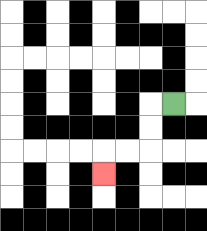{'start': '[7, 4]', 'end': '[4, 7]', 'path_directions': 'L,D,D,L,L,D', 'path_coordinates': '[[7, 4], [6, 4], [6, 5], [6, 6], [5, 6], [4, 6], [4, 7]]'}